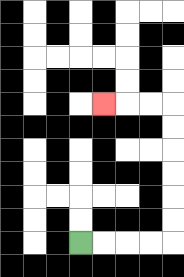{'start': '[3, 10]', 'end': '[4, 4]', 'path_directions': 'R,R,R,R,U,U,U,U,U,U,L,L,L', 'path_coordinates': '[[3, 10], [4, 10], [5, 10], [6, 10], [7, 10], [7, 9], [7, 8], [7, 7], [7, 6], [7, 5], [7, 4], [6, 4], [5, 4], [4, 4]]'}